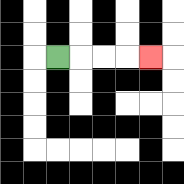{'start': '[2, 2]', 'end': '[6, 2]', 'path_directions': 'R,R,R,R', 'path_coordinates': '[[2, 2], [3, 2], [4, 2], [5, 2], [6, 2]]'}